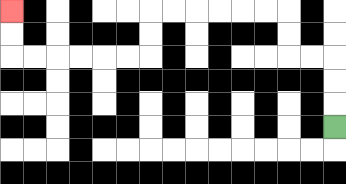{'start': '[14, 5]', 'end': '[0, 0]', 'path_directions': 'U,U,U,L,L,U,U,L,L,L,L,L,L,D,D,L,L,L,L,L,L,U,U', 'path_coordinates': '[[14, 5], [14, 4], [14, 3], [14, 2], [13, 2], [12, 2], [12, 1], [12, 0], [11, 0], [10, 0], [9, 0], [8, 0], [7, 0], [6, 0], [6, 1], [6, 2], [5, 2], [4, 2], [3, 2], [2, 2], [1, 2], [0, 2], [0, 1], [0, 0]]'}